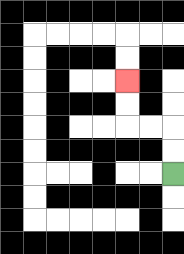{'start': '[7, 7]', 'end': '[5, 3]', 'path_directions': 'U,U,L,L,U,U', 'path_coordinates': '[[7, 7], [7, 6], [7, 5], [6, 5], [5, 5], [5, 4], [5, 3]]'}